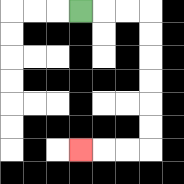{'start': '[3, 0]', 'end': '[3, 6]', 'path_directions': 'R,R,R,D,D,D,D,D,D,L,L,L', 'path_coordinates': '[[3, 0], [4, 0], [5, 0], [6, 0], [6, 1], [6, 2], [6, 3], [6, 4], [6, 5], [6, 6], [5, 6], [4, 6], [3, 6]]'}